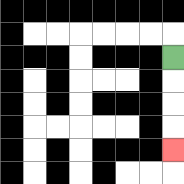{'start': '[7, 2]', 'end': '[7, 6]', 'path_directions': 'D,D,D,D', 'path_coordinates': '[[7, 2], [7, 3], [7, 4], [7, 5], [7, 6]]'}